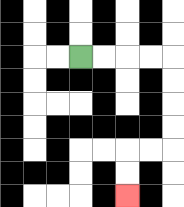{'start': '[3, 2]', 'end': '[5, 8]', 'path_directions': 'R,R,R,R,D,D,D,D,L,L,D,D', 'path_coordinates': '[[3, 2], [4, 2], [5, 2], [6, 2], [7, 2], [7, 3], [7, 4], [7, 5], [7, 6], [6, 6], [5, 6], [5, 7], [5, 8]]'}